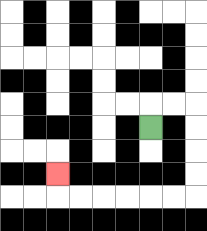{'start': '[6, 5]', 'end': '[2, 7]', 'path_directions': 'U,R,R,D,D,D,D,L,L,L,L,L,L,U', 'path_coordinates': '[[6, 5], [6, 4], [7, 4], [8, 4], [8, 5], [8, 6], [8, 7], [8, 8], [7, 8], [6, 8], [5, 8], [4, 8], [3, 8], [2, 8], [2, 7]]'}